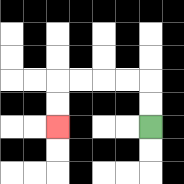{'start': '[6, 5]', 'end': '[2, 5]', 'path_directions': 'U,U,L,L,L,L,D,D', 'path_coordinates': '[[6, 5], [6, 4], [6, 3], [5, 3], [4, 3], [3, 3], [2, 3], [2, 4], [2, 5]]'}